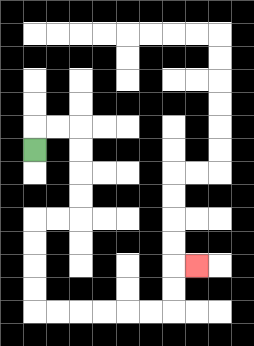{'start': '[1, 6]', 'end': '[8, 11]', 'path_directions': 'U,R,R,D,D,D,D,L,L,D,D,D,D,R,R,R,R,R,R,U,U,R', 'path_coordinates': '[[1, 6], [1, 5], [2, 5], [3, 5], [3, 6], [3, 7], [3, 8], [3, 9], [2, 9], [1, 9], [1, 10], [1, 11], [1, 12], [1, 13], [2, 13], [3, 13], [4, 13], [5, 13], [6, 13], [7, 13], [7, 12], [7, 11], [8, 11]]'}